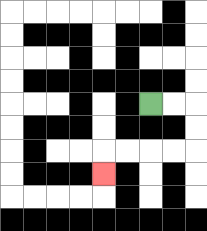{'start': '[6, 4]', 'end': '[4, 7]', 'path_directions': 'R,R,D,D,L,L,L,L,D', 'path_coordinates': '[[6, 4], [7, 4], [8, 4], [8, 5], [8, 6], [7, 6], [6, 6], [5, 6], [4, 6], [4, 7]]'}